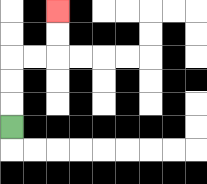{'start': '[0, 5]', 'end': '[2, 0]', 'path_directions': 'U,U,U,R,R,U,U', 'path_coordinates': '[[0, 5], [0, 4], [0, 3], [0, 2], [1, 2], [2, 2], [2, 1], [2, 0]]'}